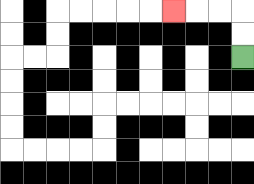{'start': '[10, 2]', 'end': '[7, 0]', 'path_directions': 'U,U,L,L,L', 'path_coordinates': '[[10, 2], [10, 1], [10, 0], [9, 0], [8, 0], [7, 0]]'}